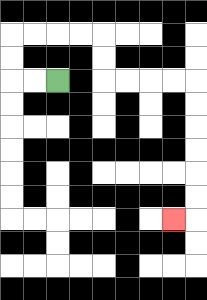{'start': '[2, 3]', 'end': '[7, 9]', 'path_directions': 'L,L,U,U,R,R,R,R,D,D,R,R,R,R,D,D,D,D,D,D,L', 'path_coordinates': '[[2, 3], [1, 3], [0, 3], [0, 2], [0, 1], [1, 1], [2, 1], [3, 1], [4, 1], [4, 2], [4, 3], [5, 3], [6, 3], [7, 3], [8, 3], [8, 4], [8, 5], [8, 6], [8, 7], [8, 8], [8, 9], [7, 9]]'}